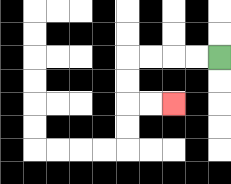{'start': '[9, 2]', 'end': '[7, 4]', 'path_directions': 'L,L,L,L,D,D,R,R', 'path_coordinates': '[[9, 2], [8, 2], [7, 2], [6, 2], [5, 2], [5, 3], [5, 4], [6, 4], [7, 4]]'}